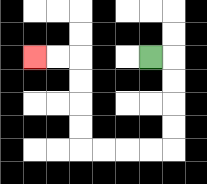{'start': '[6, 2]', 'end': '[1, 2]', 'path_directions': 'R,D,D,D,D,L,L,L,L,U,U,U,U,L,L', 'path_coordinates': '[[6, 2], [7, 2], [7, 3], [7, 4], [7, 5], [7, 6], [6, 6], [5, 6], [4, 6], [3, 6], [3, 5], [3, 4], [3, 3], [3, 2], [2, 2], [1, 2]]'}